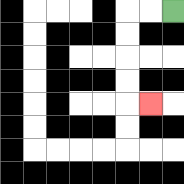{'start': '[7, 0]', 'end': '[6, 4]', 'path_directions': 'L,L,D,D,D,D,R', 'path_coordinates': '[[7, 0], [6, 0], [5, 0], [5, 1], [5, 2], [5, 3], [5, 4], [6, 4]]'}